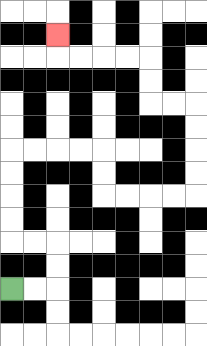{'start': '[0, 12]', 'end': '[2, 1]', 'path_directions': 'R,R,U,U,L,L,U,U,U,U,R,R,R,R,D,D,R,R,R,R,U,U,U,U,L,L,U,U,L,L,L,L,U', 'path_coordinates': '[[0, 12], [1, 12], [2, 12], [2, 11], [2, 10], [1, 10], [0, 10], [0, 9], [0, 8], [0, 7], [0, 6], [1, 6], [2, 6], [3, 6], [4, 6], [4, 7], [4, 8], [5, 8], [6, 8], [7, 8], [8, 8], [8, 7], [8, 6], [8, 5], [8, 4], [7, 4], [6, 4], [6, 3], [6, 2], [5, 2], [4, 2], [3, 2], [2, 2], [2, 1]]'}